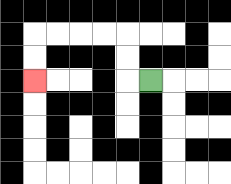{'start': '[6, 3]', 'end': '[1, 3]', 'path_directions': 'L,U,U,L,L,L,L,D,D', 'path_coordinates': '[[6, 3], [5, 3], [5, 2], [5, 1], [4, 1], [3, 1], [2, 1], [1, 1], [1, 2], [1, 3]]'}